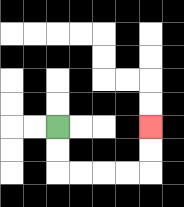{'start': '[2, 5]', 'end': '[6, 5]', 'path_directions': 'D,D,R,R,R,R,U,U', 'path_coordinates': '[[2, 5], [2, 6], [2, 7], [3, 7], [4, 7], [5, 7], [6, 7], [6, 6], [6, 5]]'}